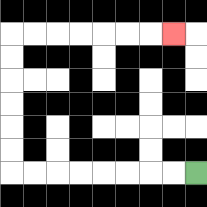{'start': '[8, 7]', 'end': '[7, 1]', 'path_directions': 'L,L,L,L,L,L,L,L,U,U,U,U,U,U,R,R,R,R,R,R,R', 'path_coordinates': '[[8, 7], [7, 7], [6, 7], [5, 7], [4, 7], [3, 7], [2, 7], [1, 7], [0, 7], [0, 6], [0, 5], [0, 4], [0, 3], [0, 2], [0, 1], [1, 1], [2, 1], [3, 1], [4, 1], [5, 1], [6, 1], [7, 1]]'}